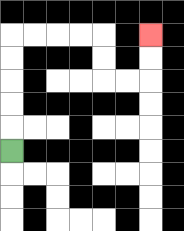{'start': '[0, 6]', 'end': '[6, 1]', 'path_directions': 'U,U,U,U,U,R,R,R,R,D,D,R,R,U,U', 'path_coordinates': '[[0, 6], [0, 5], [0, 4], [0, 3], [0, 2], [0, 1], [1, 1], [2, 1], [3, 1], [4, 1], [4, 2], [4, 3], [5, 3], [6, 3], [6, 2], [6, 1]]'}